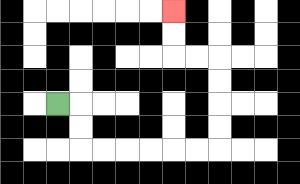{'start': '[2, 4]', 'end': '[7, 0]', 'path_directions': 'R,D,D,R,R,R,R,R,R,U,U,U,U,L,L,U,U', 'path_coordinates': '[[2, 4], [3, 4], [3, 5], [3, 6], [4, 6], [5, 6], [6, 6], [7, 6], [8, 6], [9, 6], [9, 5], [9, 4], [9, 3], [9, 2], [8, 2], [7, 2], [7, 1], [7, 0]]'}